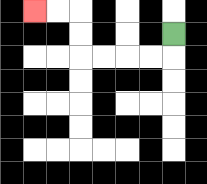{'start': '[7, 1]', 'end': '[1, 0]', 'path_directions': 'D,L,L,L,L,U,U,L,L', 'path_coordinates': '[[7, 1], [7, 2], [6, 2], [5, 2], [4, 2], [3, 2], [3, 1], [3, 0], [2, 0], [1, 0]]'}